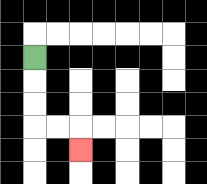{'start': '[1, 2]', 'end': '[3, 6]', 'path_directions': 'D,D,D,R,R,D', 'path_coordinates': '[[1, 2], [1, 3], [1, 4], [1, 5], [2, 5], [3, 5], [3, 6]]'}